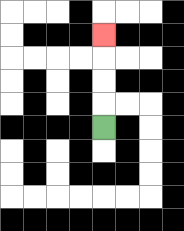{'start': '[4, 5]', 'end': '[4, 1]', 'path_directions': 'U,U,U,U', 'path_coordinates': '[[4, 5], [4, 4], [4, 3], [4, 2], [4, 1]]'}